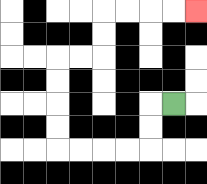{'start': '[7, 4]', 'end': '[8, 0]', 'path_directions': 'L,D,D,L,L,L,L,U,U,U,U,R,R,U,U,R,R,R,R', 'path_coordinates': '[[7, 4], [6, 4], [6, 5], [6, 6], [5, 6], [4, 6], [3, 6], [2, 6], [2, 5], [2, 4], [2, 3], [2, 2], [3, 2], [4, 2], [4, 1], [4, 0], [5, 0], [6, 0], [7, 0], [8, 0]]'}